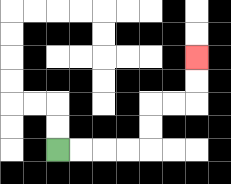{'start': '[2, 6]', 'end': '[8, 2]', 'path_directions': 'R,R,R,R,U,U,R,R,U,U', 'path_coordinates': '[[2, 6], [3, 6], [4, 6], [5, 6], [6, 6], [6, 5], [6, 4], [7, 4], [8, 4], [8, 3], [8, 2]]'}